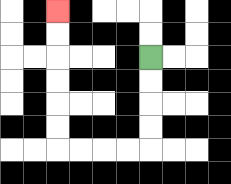{'start': '[6, 2]', 'end': '[2, 0]', 'path_directions': 'D,D,D,D,L,L,L,L,U,U,U,U,U,U', 'path_coordinates': '[[6, 2], [6, 3], [6, 4], [6, 5], [6, 6], [5, 6], [4, 6], [3, 6], [2, 6], [2, 5], [2, 4], [2, 3], [2, 2], [2, 1], [2, 0]]'}